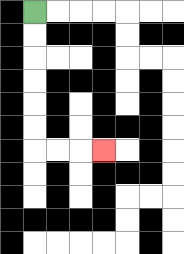{'start': '[1, 0]', 'end': '[4, 6]', 'path_directions': 'D,D,D,D,D,D,R,R,R', 'path_coordinates': '[[1, 0], [1, 1], [1, 2], [1, 3], [1, 4], [1, 5], [1, 6], [2, 6], [3, 6], [4, 6]]'}